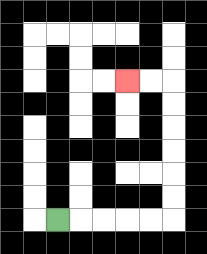{'start': '[2, 9]', 'end': '[5, 3]', 'path_directions': 'R,R,R,R,R,U,U,U,U,U,U,L,L', 'path_coordinates': '[[2, 9], [3, 9], [4, 9], [5, 9], [6, 9], [7, 9], [7, 8], [7, 7], [7, 6], [7, 5], [7, 4], [7, 3], [6, 3], [5, 3]]'}